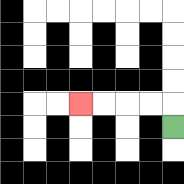{'start': '[7, 5]', 'end': '[3, 4]', 'path_directions': 'U,L,L,L,L', 'path_coordinates': '[[7, 5], [7, 4], [6, 4], [5, 4], [4, 4], [3, 4]]'}